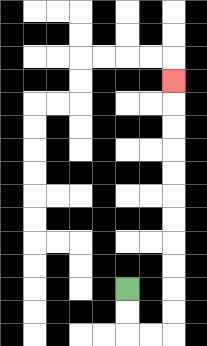{'start': '[5, 12]', 'end': '[7, 3]', 'path_directions': 'D,D,R,R,U,U,U,U,U,U,U,U,U,U,U', 'path_coordinates': '[[5, 12], [5, 13], [5, 14], [6, 14], [7, 14], [7, 13], [7, 12], [7, 11], [7, 10], [7, 9], [7, 8], [7, 7], [7, 6], [7, 5], [7, 4], [7, 3]]'}